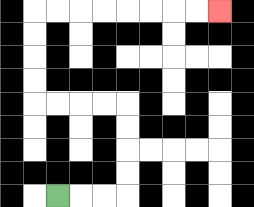{'start': '[2, 8]', 'end': '[9, 0]', 'path_directions': 'R,R,R,U,U,U,U,L,L,L,L,U,U,U,U,R,R,R,R,R,R,R,R', 'path_coordinates': '[[2, 8], [3, 8], [4, 8], [5, 8], [5, 7], [5, 6], [5, 5], [5, 4], [4, 4], [3, 4], [2, 4], [1, 4], [1, 3], [1, 2], [1, 1], [1, 0], [2, 0], [3, 0], [4, 0], [5, 0], [6, 0], [7, 0], [8, 0], [9, 0]]'}